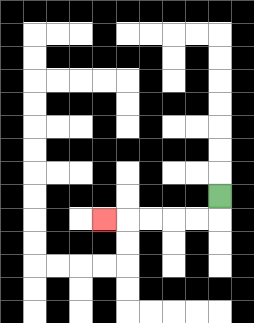{'start': '[9, 8]', 'end': '[4, 9]', 'path_directions': 'D,L,L,L,L,L', 'path_coordinates': '[[9, 8], [9, 9], [8, 9], [7, 9], [6, 9], [5, 9], [4, 9]]'}